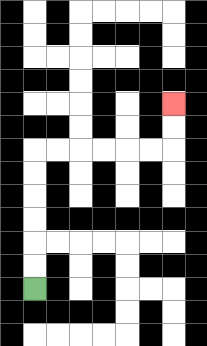{'start': '[1, 12]', 'end': '[7, 4]', 'path_directions': 'U,U,U,U,U,U,R,R,R,R,R,R,U,U', 'path_coordinates': '[[1, 12], [1, 11], [1, 10], [1, 9], [1, 8], [1, 7], [1, 6], [2, 6], [3, 6], [4, 6], [5, 6], [6, 6], [7, 6], [7, 5], [7, 4]]'}